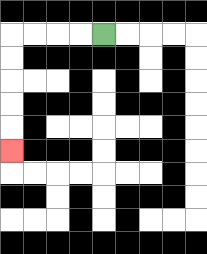{'start': '[4, 1]', 'end': '[0, 6]', 'path_directions': 'L,L,L,L,D,D,D,D,D', 'path_coordinates': '[[4, 1], [3, 1], [2, 1], [1, 1], [0, 1], [0, 2], [0, 3], [0, 4], [0, 5], [0, 6]]'}